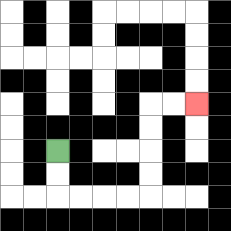{'start': '[2, 6]', 'end': '[8, 4]', 'path_directions': 'D,D,R,R,R,R,U,U,U,U,R,R', 'path_coordinates': '[[2, 6], [2, 7], [2, 8], [3, 8], [4, 8], [5, 8], [6, 8], [6, 7], [6, 6], [6, 5], [6, 4], [7, 4], [8, 4]]'}